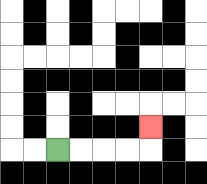{'start': '[2, 6]', 'end': '[6, 5]', 'path_directions': 'R,R,R,R,U', 'path_coordinates': '[[2, 6], [3, 6], [4, 6], [5, 6], [6, 6], [6, 5]]'}